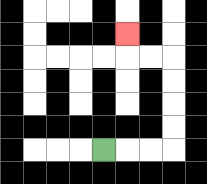{'start': '[4, 6]', 'end': '[5, 1]', 'path_directions': 'R,R,R,U,U,U,U,L,L,U', 'path_coordinates': '[[4, 6], [5, 6], [6, 6], [7, 6], [7, 5], [7, 4], [7, 3], [7, 2], [6, 2], [5, 2], [5, 1]]'}